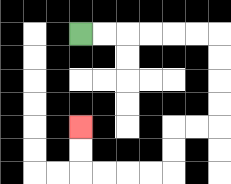{'start': '[3, 1]', 'end': '[3, 5]', 'path_directions': 'R,R,R,R,R,R,D,D,D,D,L,L,D,D,L,L,L,L,U,U', 'path_coordinates': '[[3, 1], [4, 1], [5, 1], [6, 1], [7, 1], [8, 1], [9, 1], [9, 2], [9, 3], [9, 4], [9, 5], [8, 5], [7, 5], [7, 6], [7, 7], [6, 7], [5, 7], [4, 7], [3, 7], [3, 6], [3, 5]]'}